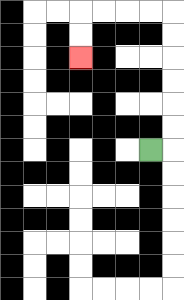{'start': '[6, 6]', 'end': '[3, 2]', 'path_directions': 'R,U,U,U,U,U,U,L,L,L,L,D,D', 'path_coordinates': '[[6, 6], [7, 6], [7, 5], [7, 4], [7, 3], [7, 2], [7, 1], [7, 0], [6, 0], [5, 0], [4, 0], [3, 0], [3, 1], [3, 2]]'}